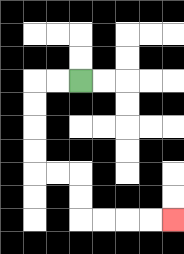{'start': '[3, 3]', 'end': '[7, 9]', 'path_directions': 'L,L,D,D,D,D,R,R,D,D,R,R,R,R', 'path_coordinates': '[[3, 3], [2, 3], [1, 3], [1, 4], [1, 5], [1, 6], [1, 7], [2, 7], [3, 7], [3, 8], [3, 9], [4, 9], [5, 9], [6, 9], [7, 9]]'}